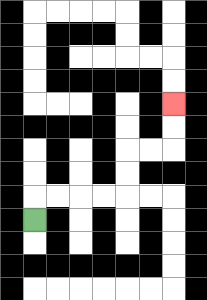{'start': '[1, 9]', 'end': '[7, 4]', 'path_directions': 'U,R,R,R,R,U,U,R,R,U,U', 'path_coordinates': '[[1, 9], [1, 8], [2, 8], [3, 8], [4, 8], [5, 8], [5, 7], [5, 6], [6, 6], [7, 6], [7, 5], [7, 4]]'}